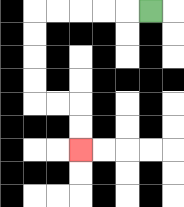{'start': '[6, 0]', 'end': '[3, 6]', 'path_directions': 'L,L,L,L,L,D,D,D,D,R,R,D,D', 'path_coordinates': '[[6, 0], [5, 0], [4, 0], [3, 0], [2, 0], [1, 0], [1, 1], [1, 2], [1, 3], [1, 4], [2, 4], [3, 4], [3, 5], [3, 6]]'}